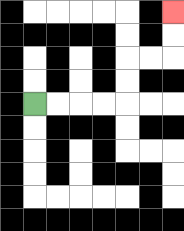{'start': '[1, 4]', 'end': '[7, 0]', 'path_directions': 'R,R,R,R,U,U,R,R,U,U', 'path_coordinates': '[[1, 4], [2, 4], [3, 4], [4, 4], [5, 4], [5, 3], [5, 2], [6, 2], [7, 2], [7, 1], [7, 0]]'}